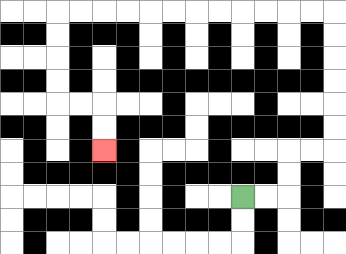{'start': '[10, 8]', 'end': '[4, 6]', 'path_directions': 'R,R,U,U,R,R,U,U,U,U,U,U,L,L,L,L,L,L,L,L,L,L,L,L,D,D,D,D,R,R,D,D', 'path_coordinates': '[[10, 8], [11, 8], [12, 8], [12, 7], [12, 6], [13, 6], [14, 6], [14, 5], [14, 4], [14, 3], [14, 2], [14, 1], [14, 0], [13, 0], [12, 0], [11, 0], [10, 0], [9, 0], [8, 0], [7, 0], [6, 0], [5, 0], [4, 0], [3, 0], [2, 0], [2, 1], [2, 2], [2, 3], [2, 4], [3, 4], [4, 4], [4, 5], [4, 6]]'}